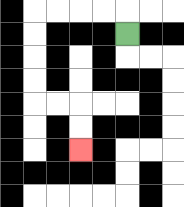{'start': '[5, 1]', 'end': '[3, 6]', 'path_directions': 'U,L,L,L,L,D,D,D,D,R,R,D,D', 'path_coordinates': '[[5, 1], [5, 0], [4, 0], [3, 0], [2, 0], [1, 0], [1, 1], [1, 2], [1, 3], [1, 4], [2, 4], [3, 4], [3, 5], [3, 6]]'}